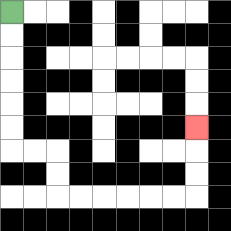{'start': '[0, 0]', 'end': '[8, 5]', 'path_directions': 'D,D,D,D,D,D,R,R,D,D,R,R,R,R,R,R,U,U,U', 'path_coordinates': '[[0, 0], [0, 1], [0, 2], [0, 3], [0, 4], [0, 5], [0, 6], [1, 6], [2, 6], [2, 7], [2, 8], [3, 8], [4, 8], [5, 8], [6, 8], [7, 8], [8, 8], [8, 7], [8, 6], [8, 5]]'}